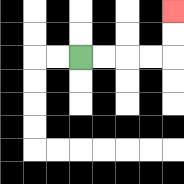{'start': '[3, 2]', 'end': '[7, 0]', 'path_directions': 'R,R,R,R,U,U', 'path_coordinates': '[[3, 2], [4, 2], [5, 2], [6, 2], [7, 2], [7, 1], [7, 0]]'}